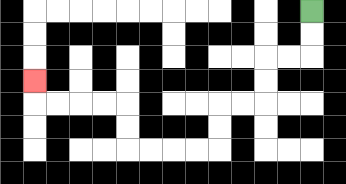{'start': '[13, 0]', 'end': '[1, 3]', 'path_directions': 'D,D,L,L,D,D,L,L,D,D,L,L,L,L,U,U,L,L,L,L,U', 'path_coordinates': '[[13, 0], [13, 1], [13, 2], [12, 2], [11, 2], [11, 3], [11, 4], [10, 4], [9, 4], [9, 5], [9, 6], [8, 6], [7, 6], [6, 6], [5, 6], [5, 5], [5, 4], [4, 4], [3, 4], [2, 4], [1, 4], [1, 3]]'}